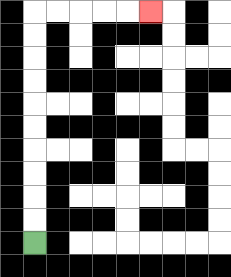{'start': '[1, 10]', 'end': '[6, 0]', 'path_directions': 'U,U,U,U,U,U,U,U,U,U,R,R,R,R,R', 'path_coordinates': '[[1, 10], [1, 9], [1, 8], [1, 7], [1, 6], [1, 5], [1, 4], [1, 3], [1, 2], [1, 1], [1, 0], [2, 0], [3, 0], [4, 0], [5, 0], [6, 0]]'}